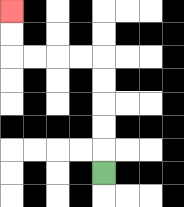{'start': '[4, 7]', 'end': '[0, 0]', 'path_directions': 'U,U,U,U,U,L,L,L,L,U,U', 'path_coordinates': '[[4, 7], [4, 6], [4, 5], [4, 4], [4, 3], [4, 2], [3, 2], [2, 2], [1, 2], [0, 2], [0, 1], [0, 0]]'}